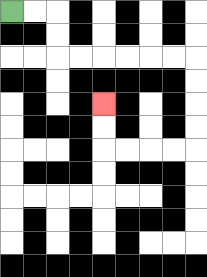{'start': '[0, 0]', 'end': '[4, 4]', 'path_directions': 'R,R,D,D,R,R,R,R,R,R,D,D,D,D,L,L,L,L,U,U', 'path_coordinates': '[[0, 0], [1, 0], [2, 0], [2, 1], [2, 2], [3, 2], [4, 2], [5, 2], [6, 2], [7, 2], [8, 2], [8, 3], [8, 4], [8, 5], [8, 6], [7, 6], [6, 6], [5, 6], [4, 6], [4, 5], [4, 4]]'}